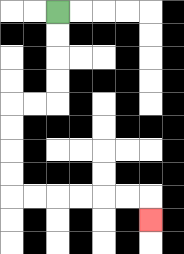{'start': '[2, 0]', 'end': '[6, 9]', 'path_directions': 'D,D,D,D,L,L,D,D,D,D,R,R,R,R,R,R,D', 'path_coordinates': '[[2, 0], [2, 1], [2, 2], [2, 3], [2, 4], [1, 4], [0, 4], [0, 5], [0, 6], [0, 7], [0, 8], [1, 8], [2, 8], [3, 8], [4, 8], [5, 8], [6, 8], [6, 9]]'}